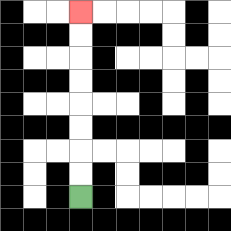{'start': '[3, 8]', 'end': '[3, 0]', 'path_directions': 'U,U,U,U,U,U,U,U', 'path_coordinates': '[[3, 8], [3, 7], [3, 6], [3, 5], [3, 4], [3, 3], [3, 2], [3, 1], [3, 0]]'}